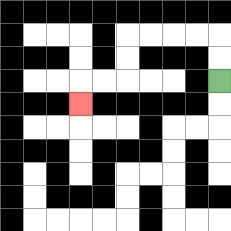{'start': '[9, 3]', 'end': '[3, 4]', 'path_directions': 'U,U,L,L,L,L,D,D,L,L,D', 'path_coordinates': '[[9, 3], [9, 2], [9, 1], [8, 1], [7, 1], [6, 1], [5, 1], [5, 2], [5, 3], [4, 3], [3, 3], [3, 4]]'}